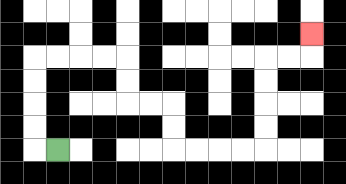{'start': '[2, 6]', 'end': '[13, 1]', 'path_directions': 'L,U,U,U,U,R,R,R,R,D,D,R,R,D,D,R,R,R,R,U,U,U,U,R,R,U', 'path_coordinates': '[[2, 6], [1, 6], [1, 5], [1, 4], [1, 3], [1, 2], [2, 2], [3, 2], [4, 2], [5, 2], [5, 3], [5, 4], [6, 4], [7, 4], [7, 5], [7, 6], [8, 6], [9, 6], [10, 6], [11, 6], [11, 5], [11, 4], [11, 3], [11, 2], [12, 2], [13, 2], [13, 1]]'}